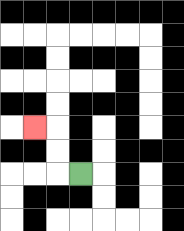{'start': '[3, 7]', 'end': '[1, 5]', 'path_directions': 'L,U,U,L', 'path_coordinates': '[[3, 7], [2, 7], [2, 6], [2, 5], [1, 5]]'}